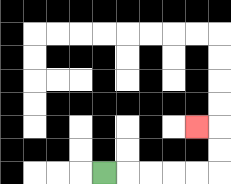{'start': '[4, 7]', 'end': '[8, 5]', 'path_directions': 'R,R,R,R,R,U,U,L', 'path_coordinates': '[[4, 7], [5, 7], [6, 7], [7, 7], [8, 7], [9, 7], [9, 6], [9, 5], [8, 5]]'}